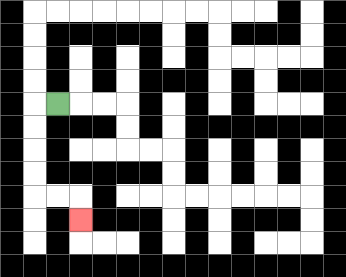{'start': '[2, 4]', 'end': '[3, 9]', 'path_directions': 'L,D,D,D,D,R,R,D', 'path_coordinates': '[[2, 4], [1, 4], [1, 5], [1, 6], [1, 7], [1, 8], [2, 8], [3, 8], [3, 9]]'}